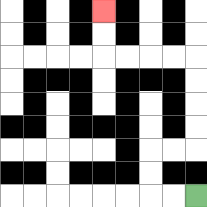{'start': '[8, 8]', 'end': '[4, 0]', 'path_directions': 'L,L,U,U,R,R,U,U,U,U,L,L,L,L,U,U', 'path_coordinates': '[[8, 8], [7, 8], [6, 8], [6, 7], [6, 6], [7, 6], [8, 6], [8, 5], [8, 4], [8, 3], [8, 2], [7, 2], [6, 2], [5, 2], [4, 2], [4, 1], [4, 0]]'}